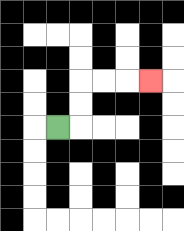{'start': '[2, 5]', 'end': '[6, 3]', 'path_directions': 'R,U,U,R,R,R', 'path_coordinates': '[[2, 5], [3, 5], [3, 4], [3, 3], [4, 3], [5, 3], [6, 3]]'}